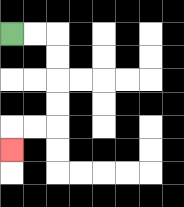{'start': '[0, 1]', 'end': '[0, 6]', 'path_directions': 'R,R,D,D,D,D,L,L,D', 'path_coordinates': '[[0, 1], [1, 1], [2, 1], [2, 2], [2, 3], [2, 4], [2, 5], [1, 5], [0, 5], [0, 6]]'}